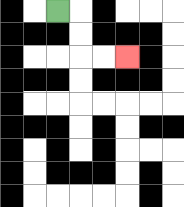{'start': '[2, 0]', 'end': '[5, 2]', 'path_directions': 'R,D,D,R,R', 'path_coordinates': '[[2, 0], [3, 0], [3, 1], [3, 2], [4, 2], [5, 2]]'}